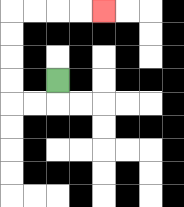{'start': '[2, 3]', 'end': '[4, 0]', 'path_directions': 'D,L,L,U,U,U,U,R,R,R,R', 'path_coordinates': '[[2, 3], [2, 4], [1, 4], [0, 4], [0, 3], [0, 2], [0, 1], [0, 0], [1, 0], [2, 0], [3, 0], [4, 0]]'}